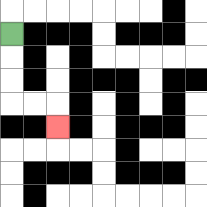{'start': '[0, 1]', 'end': '[2, 5]', 'path_directions': 'D,D,D,R,R,D', 'path_coordinates': '[[0, 1], [0, 2], [0, 3], [0, 4], [1, 4], [2, 4], [2, 5]]'}